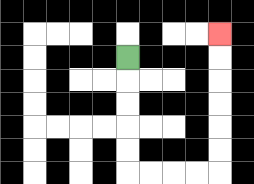{'start': '[5, 2]', 'end': '[9, 1]', 'path_directions': 'D,D,D,D,D,R,R,R,R,U,U,U,U,U,U', 'path_coordinates': '[[5, 2], [5, 3], [5, 4], [5, 5], [5, 6], [5, 7], [6, 7], [7, 7], [8, 7], [9, 7], [9, 6], [9, 5], [9, 4], [9, 3], [9, 2], [9, 1]]'}